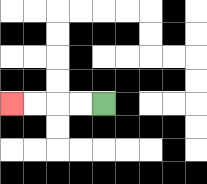{'start': '[4, 4]', 'end': '[0, 4]', 'path_directions': 'L,L,L,L', 'path_coordinates': '[[4, 4], [3, 4], [2, 4], [1, 4], [0, 4]]'}